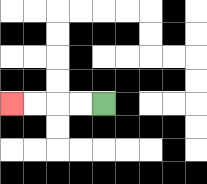{'start': '[4, 4]', 'end': '[0, 4]', 'path_directions': 'L,L,L,L', 'path_coordinates': '[[4, 4], [3, 4], [2, 4], [1, 4], [0, 4]]'}